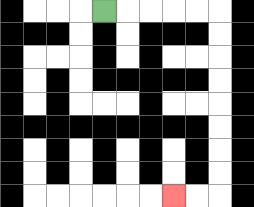{'start': '[4, 0]', 'end': '[7, 8]', 'path_directions': 'R,R,R,R,R,D,D,D,D,D,D,D,D,L,L', 'path_coordinates': '[[4, 0], [5, 0], [6, 0], [7, 0], [8, 0], [9, 0], [9, 1], [9, 2], [9, 3], [9, 4], [9, 5], [9, 6], [9, 7], [9, 8], [8, 8], [7, 8]]'}